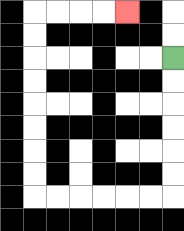{'start': '[7, 2]', 'end': '[5, 0]', 'path_directions': 'D,D,D,D,D,D,L,L,L,L,L,L,U,U,U,U,U,U,U,U,R,R,R,R', 'path_coordinates': '[[7, 2], [7, 3], [7, 4], [7, 5], [7, 6], [7, 7], [7, 8], [6, 8], [5, 8], [4, 8], [3, 8], [2, 8], [1, 8], [1, 7], [1, 6], [1, 5], [1, 4], [1, 3], [1, 2], [1, 1], [1, 0], [2, 0], [3, 0], [4, 0], [5, 0]]'}